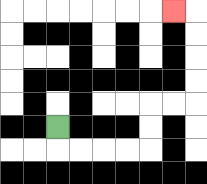{'start': '[2, 5]', 'end': '[7, 0]', 'path_directions': 'D,R,R,R,R,U,U,R,R,U,U,U,U,L', 'path_coordinates': '[[2, 5], [2, 6], [3, 6], [4, 6], [5, 6], [6, 6], [6, 5], [6, 4], [7, 4], [8, 4], [8, 3], [8, 2], [8, 1], [8, 0], [7, 0]]'}